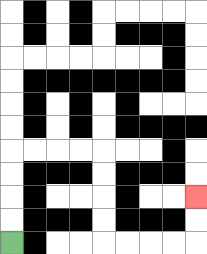{'start': '[0, 10]', 'end': '[8, 8]', 'path_directions': 'U,U,U,U,R,R,R,R,D,D,D,D,R,R,R,R,U,U', 'path_coordinates': '[[0, 10], [0, 9], [0, 8], [0, 7], [0, 6], [1, 6], [2, 6], [3, 6], [4, 6], [4, 7], [4, 8], [4, 9], [4, 10], [5, 10], [6, 10], [7, 10], [8, 10], [8, 9], [8, 8]]'}